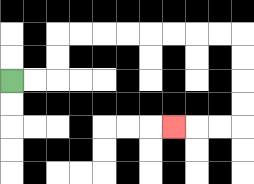{'start': '[0, 3]', 'end': '[7, 5]', 'path_directions': 'R,R,U,U,R,R,R,R,R,R,R,R,D,D,D,D,L,L,L', 'path_coordinates': '[[0, 3], [1, 3], [2, 3], [2, 2], [2, 1], [3, 1], [4, 1], [5, 1], [6, 1], [7, 1], [8, 1], [9, 1], [10, 1], [10, 2], [10, 3], [10, 4], [10, 5], [9, 5], [8, 5], [7, 5]]'}